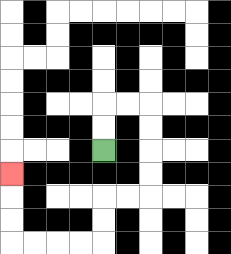{'start': '[4, 6]', 'end': '[0, 7]', 'path_directions': 'U,U,R,R,D,D,D,D,L,L,D,D,L,L,L,L,U,U,U', 'path_coordinates': '[[4, 6], [4, 5], [4, 4], [5, 4], [6, 4], [6, 5], [6, 6], [6, 7], [6, 8], [5, 8], [4, 8], [4, 9], [4, 10], [3, 10], [2, 10], [1, 10], [0, 10], [0, 9], [0, 8], [0, 7]]'}